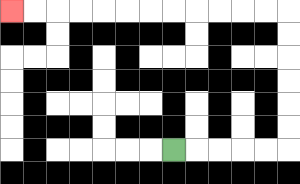{'start': '[7, 6]', 'end': '[0, 0]', 'path_directions': 'R,R,R,R,R,U,U,U,U,U,U,L,L,L,L,L,L,L,L,L,L,L,L', 'path_coordinates': '[[7, 6], [8, 6], [9, 6], [10, 6], [11, 6], [12, 6], [12, 5], [12, 4], [12, 3], [12, 2], [12, 1], [12, 0], [11, 0], [10, 0], [9, 0], [8, 0], [7, 0], [6, 0], [5, 0], [4, 0], [3, 0], [2, 0], [1, 0], [0, 0]]'}